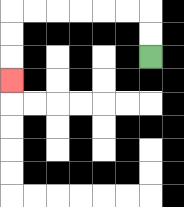{'start': '[6, 2]', 'end': '[0, 3]', 'path_directions': 'U,U,L,L,L,L,L,L,D,D,D', 'path_coordinates': '[[6, 2], [6, 1], [6, 0], [5, 0], [4, 0], [3, 0], [2, 0], [1, 0], [0, 0], [0, 1], [0, 2], [0, 3]]'}